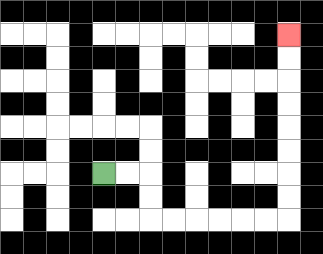{'start': '[4, 7]', 'end': '[12, 1]', 'path_directions': 'R,R,D,D,R,R,R,R,R,R,U,U,U,U,U,U,U,U', 'path_coordinates': '[[4, 7], [5, 7], [6, 7], [6, 8], [6, 9], [7, 9], [8, 9], [9, 9], [10, 9], [11, 9], [12, 9], [12, 8], [12, 7], [12, 6], [12, 5], [12, 4], [12, 3], [12, 2], [12, 1]]'}